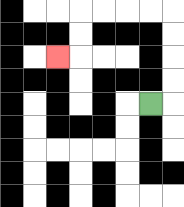{'start': '[6, 4]', 'end': '[2, 2]', 'path_directions': 'R,U,U,U,U,L,L,L,L,D,D,L', 'path_coordinates': '[[6, 4], [7, 4], [7, 3], [7, 2], [7, 1], [7, 0], [6, 0], [5, 0], [4, 0], [3, 0], [3, 1], [3, 2], [2, 2]]'}